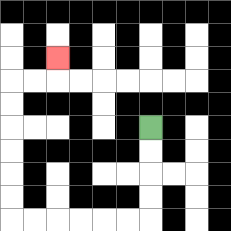{'start': '[6, 5]', 'end': '[2, 2]', 'path_directions': 'D,D,D,D,L,L,L,L,L,L,U,U,U,U,U,U,R,R,U', 'path_coordinates': '[[6, 5], [6, 6], [6, 7], [6, 8], [6, 9], [5, 9], [4, 9], [3, 9], [2, 9], [1, 9], [0, 9], [0, 8], [0, 7], [0, 6], [0, 5], [0, 4], [0, 3], [1, 3], [2, 3], [2, 2]]'}